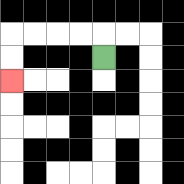{'start': '[4, 2]', 'end': '[0, 3]', 'path_directions': 'U,L,L,L,L,D,D', 'path_coordinates': '[[4, 2], [4, 1], [3, 1], [2, 1], [1, 1], [0, 1], [0, 2], [0, 3]]'}